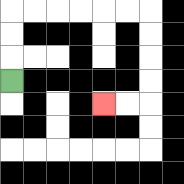{'start': '[0, 3]', 'end': '[4, 4]', 'path_directions': 'U,U,U,R,R,R,R,R,R,D,D,D,D,L,L', 'path_coordinates': '[[0, 3], [0, 2], [0, 1], [0, 0], [1, 0], [2, 0], [3, 0], [4, 0], [5, 0], [6, 0], [6, 1], [6, 2], [6, 3], [6, 4], [5, 4], [4, 4]]'}